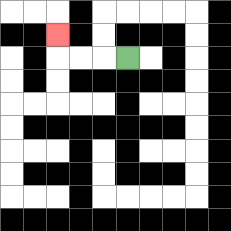{'start': '[5, 2]', 'end': '[2, 1]', 'path_directions': 'L,L,L,U', 'path_coordinates': '[[5, 2], [4, 2], [3, 2], [2, 2], [2, 1]]'}